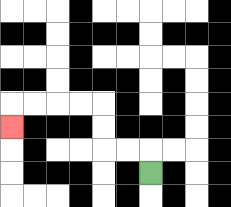{'start': '[6, 7]', 'end': '[0, 5]', 'path_directions': 'U,L,L,U,U,L,L,L,L,D', 'path_coordinates': '[[6, 7], [6, 6], [5, 6], [4, 6], [4, 5], [4, 4], [3, 4], [2, 4], [1, 4], [0, 4], [0, 5]]'}